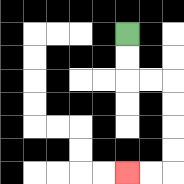{'start': '[5, 1]', 'end': '[5, 7]', 'path_directions': 'D,D,R,R,D,D,D,D,L,L', 'path_coordinates': '[[5, 1], [5, 2], [5, 3], [6, 3], [7, 3], [7, 4], [7, 5], [7, 6], [7, 7], [6, 7], [5, 7]]'}